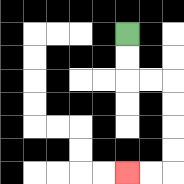{'start': '[5, 1]', 'end': '[5, 7]', 'path_directions': 'D,D,R,R,D,D,D,D,L,L', 'path_coordinates': '[[5, 1], [5, 2], [5, 3], [6, 3], [7, 3], [7, 4], [7, 5], [7, 6], [7, 7], [6, 7], [5, 7]]'}